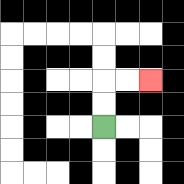{'start': '[4, 5]', 'end': '[6, 3]', 'path_directions': 'U,U,R,R', 'path_coordinates': '[[4, 5], [4, 4], [4, 3], [5, 3], [6, 3]]'}